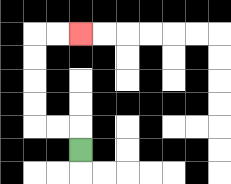{'start': '[3, 6]', 'end': '[3, 1]', 'path_directions': 'U,L,L,U,U,U,U,R,R', 'path_coordinates': '[[3, 6], [3, 5], [2, 5], [1, 5], [1, 4], [1, 3], [1, 2], [1, 1], [2, 1], [3, 1]]'}